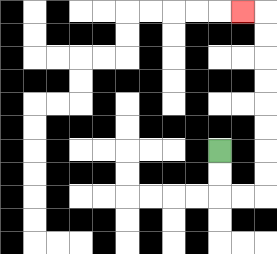{'start': '[9, 6]', 'end': '[10, 0]', 'path_directions': 'D,D,R,R,U,U,U,U,U,U,U,U,L', 'path_coordinates': '[[9, 6], [9, 7], [9, 8], [10, 8], [11, 8], [11, 7], [11, 6], [11, 5], [11, 4], [11, 3], [11, 2], [11, 1], [11, 0], [10, 0]]'}